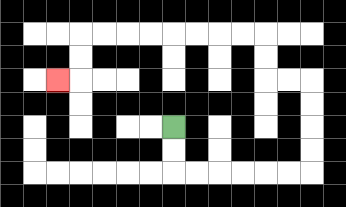{'start': '[7, 5]', 'end': '[2, 3]', 'path_directions': 'D,D,R,R,R,R,R,R,U,U,U,U,L,L,U,U,L,L,L,L,L,L,L,L,D,D,L', 'path_coordinates': '[[7, 5], [7, 6], [7, 7], [8, 7], [9, 7], [10, 7], [11, 7], [12, 7], [13, 7], [13, 6], [13, 5], [13, 4], [13, 3], [12, 3], [11, 3], [11, 2], [11, 1], [10, 1], [9, 1], [8, 1], [7, 1], [6, 1], [5, 1], [4, 1], [3, 1], [3, 2], [3, 3], [2, 3]]'}